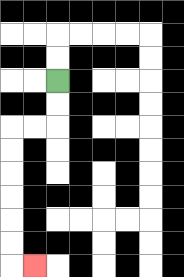{'start': '[2, 3]', 'end': '[1, 11]', 'path_directions': 'D,D,L,L,D,D,D,D,D,D,R', 'path_coordinates': '[[2, 3], [2, 4], [2, 5], [1, 5], [0, 5], [0, 6], [0, 7], [0, 8], [0, 9], [0, 10], [0, 11], [1, 11]]'}